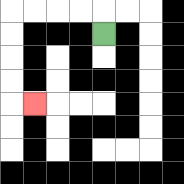{'start': '[4, 1]', 'end': '[1, 4]', 'path_directions': 'U,L,L,L,L,D,D,D,D,R', 'path_coordinates': '[[4, 1], [4, 0], [3, 0], [2, 0], [1, 0], [0, 0], [0, 1], [0, 2], [0, 3], [0, 4], [1, 4]]'}